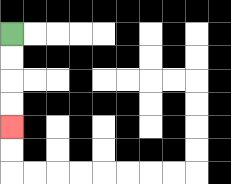{'start': '[0, 1]', 'end': '[0, 5]', 'path_directions': 'D,D,D,D', 'path_coordinates': '[[0, 1], [0, 2], [0, 3], [0, 4], [0, 5]]'}